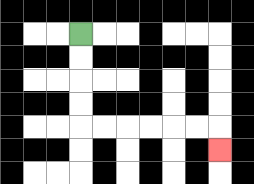{'start': '[3, 1]', 'end': '[9, 6]', 'path_directions': 'D,D,D,D,R,R,R,R,R,R,D', 'path_coordinates': '[[3, 1], [3, 2], [3, 3], [3, 4], [3, 5], [4, 5], [5, 5], [6, 5], [7, 5], [8, 5], [9, 5], [9, 6]]'}